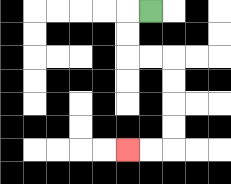{'start': '[6, 0]', 'end': '[5, 6]', 'path_directions': 'L,D,D,R,R,D,D,D,D,L,L', 'path_coordinates': '[[6, 0], [5, 0], [5, 1], [5, 2], [6, 2], [7, 2], [7, 3], [7, 4], [7, 5], [7, 6], [6, 6], [5, 6]]'}